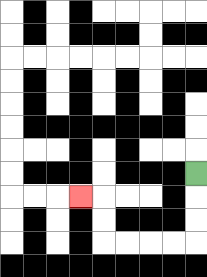{'start': '[8, 7]', 'end': '[3, 8]', 'path_directions': 'D,D,D,L,L,L,L,U,U,L', 'path_coordinates': '[[8, 7], [8, 8], [8, 9], [8, 10], [7, 10], [6, 10], [5, 10], [4, 10], [4, 9], [4, 8], [3, 8]]'}